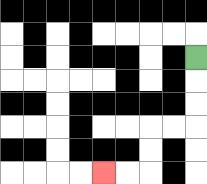{'start': '[8, 2]', 'end': '[4, 7]', 'path_directions': 'D,D,D,L,L,D,D,L,L', 'path_coordinates': '[[8, 2], [8, 3], [8, 4], [8, 5], [7, 5], [6, 5], [6, 6], [6, 7], [5, 7], [4, 7]]'}